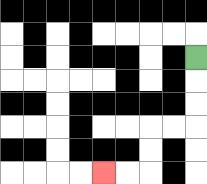{'start': '[8, 2]', 'end': '[4, 7]', 'path_directions': 'D,D,D,L,L,D,D,L,L', 'path_coordinates': '[[8, 2], [8, 3], [8, 4], [8, 5], [7, 5], [6, 5], [6, 6], [6, 7], [5, 7], [4, 7]]'}